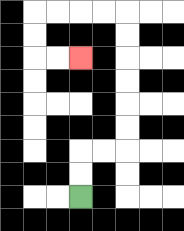{'start': '[3, 8]', 'end': '[3, 2]', 'path_directions': 'U,U,R,R,U,U,U,U,U,U,L,L,L,L,D,D,R,R', 'path_coordinates': '[[3, 8], [3, 7], [3, 6], [4, 6], [5, 6], [5, 5], [5, 4], [5, 3], [5, 2], [5, 1], [5, 0], [4, 0], [3, 0], [2, 0], [1, 0], [1, 1], [1, 2], [2, 2], [3, 2]]'}